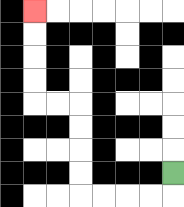{'start': '[7, 7]', 'end': '[1, 0]', 'path_directions': 'D,L,L,L,L,U,U,U,U,L,L,U,U,U,U', 'path_coordinates': '[[7, 7], [7, 8], [6, 8], [5, 8], [4, 8], [3, 8], [3, 7], [3, 6], [3, 5], [3, 4], [2, 4], [1, 4], [1, 3], [1, 2], [1, 1], [1, 0]]'}